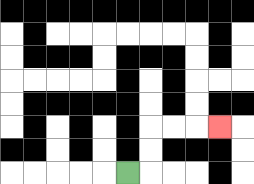{'start': '[5, 7]', 'end': '[9, 5]', 'path_directions': 'R,U,U,R,R,R', 'path_coordinates': '[[5, 7], [6, 7], [6, 6], [6, 5], [7, 5], [8, 5], [9, 5]]'}